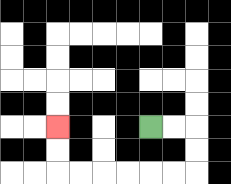{'start': '[6, 5]', 'end': '[2, 5]', 'path_directions': 'R,R,D,D,L,L,L,L,L,L,U,U', 'path_coordinates': '[[6, 5], [7, 5], [8, 5], [8, 6], [8, 7], [7, 7], [6, 7], [5, 7], [4, 7], [3, 7], [2, 7], [2, 6], [2, 5]]'}